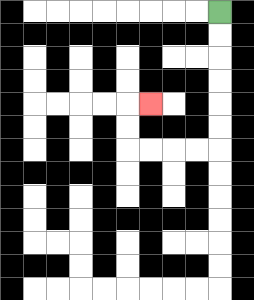{'start': '[9, 0]', 'end': '[6, 4]', 'path_directions': 'D,D,D,D,D,D,L,L,L,L,U,U,R', 'path_coordinates': '[[9, 0], [9, 1], [9, 2], [9, 3], [9, 4], [9, 5], [9, 6], [8, 6], [7, 6], [6, 6], [5, 6], [5, 5], [5, 4], [6, 4]]'}